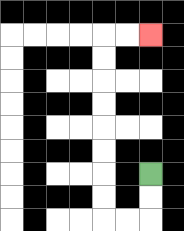{'start': '[6, 7]', 'end': '[6, 1]', 'path_directions': 'D,D,L,L,U,U,U,U,U,U,U,U,R,R', 'path_coordinates': '[[6, 7], [6, 8], [6, 9], [5, 9], [4, 9], [4, 8], [4, 7], [4, 6], [4, 5], [4, 4], [4, 3], [4, 2], [4, 1], [5, 1], [6, 1]]'}